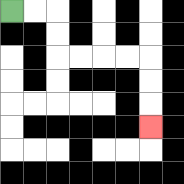{'start': '[0, 0]', 'end': '[6, 5]', 'path_directions': 'R,R,D,D,R,R,R,R,D,D,D', 'path_coordinates': '[[0, 0], [1, 0], [2, 0], [2, 1], [2, 2], [3, 2], [4, 2], [5, 2], [6, 2], [6, 3], [6, 4], [6, 5]]'}